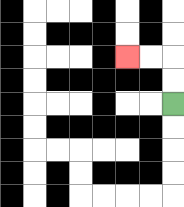{'start': '[7, 4]', 'end': '[5, 2]', 'path_directions': 'U,U,L,L', 'path_coordinates': '[[7, 4], [7, 3], [7, 2], [6, 2], [5, 2]]'}